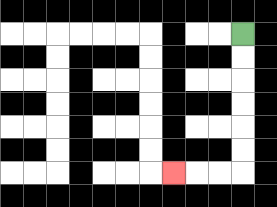{'start': '[10, 1]', 'end': '[7, 7]', 'path_directions': 'D,D,D,D,D,D,L,L,L', 'path_coordinates': '[[10, 1], [10, 2], [10, 3], [10, 4], [10, 5], [10, 6], [10, 7], [9, 7], [8, 7], [7, 7]]'}